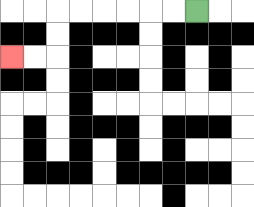{'start': '[8, 0]', 'end': '[0, 2]', 'path_directions': 'L,L,L,L,L,L,D,D,L,L', 'path_coordinates': '[[8, 0], [7, 0], [6, 0], [5, 0], [4, 0], [3, 0], [2, 0], [2, 1], [2, 2], [1, 2], [0, 2]]'}